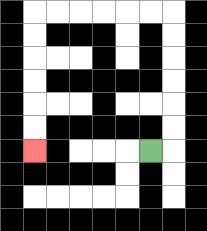{'start': '[6, 6]', 'end': '[1, 6]', 'path_directions': 'R,U,U,U,U,U,U,L,L,L,L,L,L,D,D,D,D,D,D', 'path_coordinates': '[[6, 6], [7, 6], [7, 5], [7, 4], [7, 3], [7, 2], [7, 1], [7, 0], [6, 0], [5, 0], [4, 0], [3, 0], [2, 0], [1, 0], [1, 1], [1, 2], [1, 3], [1, 4], [1, 5], [1, 6]]'}